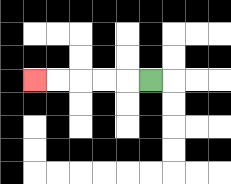{'start': '[6, 3]', 'end': '[1, 3]', 'path_directions': 'L,L,L,L,L', 'path_coordinates': '[[6, 3], [5, 3], [4, 3], [3, 3], [2, 3], [1, 3]]'}